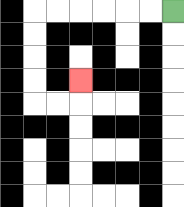{'start': '[7, 0]', 'end': '[3, 3]', 'path_directions': 'L,L,L,L,L,L,D,D,D,D,R,R,U', 'path_coordinates': '[[7, 0], [6, 0], [5, 0], [4, 0], [3, 0], [2, 0], [1, 0], [1, 1], [1, 2], [1, 3], [1, 4], [2, 4], [3, 4], [3, 3]]'}